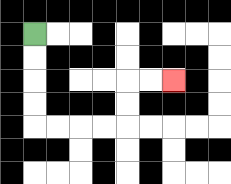{'start': '[1, 1]', 'end': '[7, 3]', 'path_directions': 'D,D,D,D,R,R,R,R,U,U,R,R', 'path_coordinates': '[[1, 1], [1, 2], [1, 3], [1, 4], [1, 5], [2, 5], [3, 5], [4, 5], [5, 5], [5, 4], [5, 3], [6, 3], [7, 3]]'}